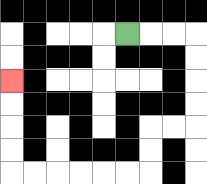{'start': '[5, 1]', 'end': '[0, 3]', 'path_directions': 'R,R,R,D,D,D,D,L,L,D,D,L,L,L,L,L,L,U,U,U,U', 'path_coordinates': '[[5, 1], [6, 1], [7, 1], [8, 1], [8, 2], [8, 3], [8, 4], [8, 5], [7, 5], [6, 5], [6, 6], [6, 7], [5, 7], [4, 7], [3, 7], [2, 7], [1, 7], [0, 7], [0, 6], [0, 5], [0, 4], [0, 3]]'}